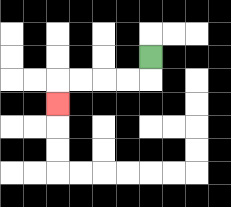{'start': '[6, 2]', 'end': '[2, 4]', 'path_directions': 'D,L,L,L,L,D', 'path_coordinates': '[[6, 2], [6, 3], [5, 3], [4, 3], [3, 3], [2, 3], [2, 4]]'}